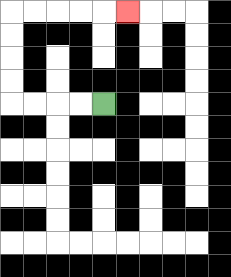{'start': '[4, 4]', 'end': '[5, 0]', 'path_directions': 'L,L,L,L,U,U,U,U,R,R,R,R,R', 'path_coordinates': '[[4, 4], [3, 4], [2, 4], [1, 4], [0, 4], [0, 3], [0, 2], [0, 1], [0, 0], [1, 0], [2, 0], [3, 0], [4, 0], [5, 0]]'}